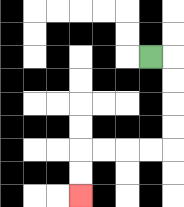{'start': '[6, 2]', 'end': '[3, 8]', 'path_directions': 'R,D,D,D,D,L,L,L,L,D,D', 'path_coordinates': '[[6, 2], [7, 2], [7, 3], [7, 4], [7, 5], [7, 6], [6, 6], [5, 6], [4, 6], [3, 6], [3, 7], [3, 8]]'}